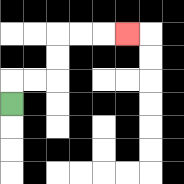{'start': '[0, 4]', 'end': '[5, 1]', 'path_directions': 'U,R,R,U,U,R,R,R', 'path_coordinates': '[[0, 4], [0, 3], [1, 3], [2, 3], [2, 2], [2, 1], [3, 1], [4, 1], [5, 1]]'}